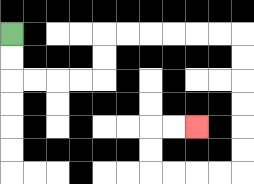{'start': '[0, 1]', 'end': '[8, 5]', 'path_directions': 'D,D,R,R,R,R,U,U,R,R,R,R,R,R,D,D,D,D,D,D,L,L,L,L,U,U,R,R', 'path_coordinates': '[[0, 1], [0, 2], [0, 3], [1, 3], [2, 3], [3, 3], [4, 3], [4, 2], [4, 1], [5, 1], [6, 1], [7, 1], [8, 1], [9, 1], [10, 1], [10, 2], [10, 3], [10, 4], [10, 5], [10, 6], [10, 7], [9, 7], [8, 7], [7, 7], [6, 7], [6, 6], [6, 5], [7, 5], [8, 5]]'}